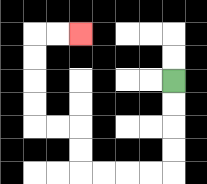{'start': '[7, 3]', 'end': '[3, 1]', 'path_directions': 'D,D,D,D,L,L,L,L,U,U,L,L,U,U,U,U,R,R', 'path_coordinates': '[[7, 3], [7, 4], [7, 5], [7, 6], [7, 7], [6, 7], [5, 7], [4, 7], [3, 7], [3, 6], [3, 5], [2, 5], [1, 5], [1, 4], [1, 3], [1, 2], [1, 1], [2, 1], [3, 1]]'}